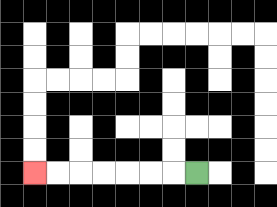{'start': '[8, 7]', 'end': '[1, 7]', 'path_directions': 'L,L,L,L,L,L,L', 'path_coordinates': '[[8, 7], [7, 7], [6, 7], [5, 7], [4, 7], [3, 7], [2, 7], [1, 7]]'}